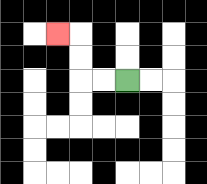{'start': '[5, 3]', 'end': '[2, 1]', 'path_directions': 'L,L,U,U,L', 'path_coordinates': '[[5, 3], [4, 3], [3, 3], [3, 2], [3, 1], [2, 1]]'}